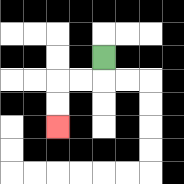{'start': '[4, 2]', 'end': '[2, 5]', 'path_directions': 'D,L,L,D,D', 'path_coordinates': '[[4, 2], [4, 3], [3, 3], [2, 3], [2, 4], [2, 5]]'}